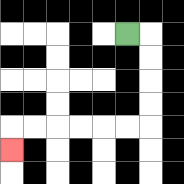{'start': '[5, 1]', 'end': '[0, 6]', 'path_directions': 'R,D,D,D,D,L,L,L,L,L,L,D', 'path_coordinates': '[[5, 1], [6, 1], [6, 2], [6, 3], [6, 4], [6, 5], [5, 5], [4, 5], [3, 5], [2, 5], [1, 5], [0, 5], [0, 6]]'}